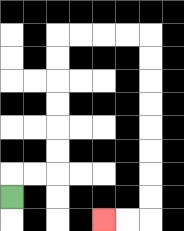{'start': '[0, 8]', 'end': '[4, 9]', 'path_directions': 'U,R,R,U,U,U,U,U,U,R,R,R,R,D,D,D,D,D,D,D,D,L,L', 'path_coordinates': '[[0, 8], [0, 7], [1, 7], [2, 7], [2, 6], [2, 5], [2, 4], [2, 3], [2, 2], [2, 1], [3, 1], [4, 1], [5, 1], [6, 1], [6, 2], [6, 3], [6, 4], [6, 5], [6, 6], [6, 7], [6, 8], [6, 9], [5, 9], [4, 9]]'}